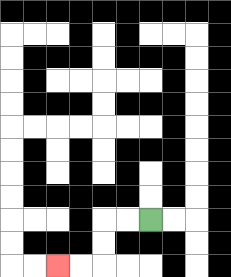{'start': '[6, 9]', 'end': '[2, 11]', 'path_directions': 'L,L,D,D,L,L', 'path_coordinates': '[[6, 9], [5, 9], [4, 9], [4, 10], [4, 11], [3, 11], [2, 11]]'}